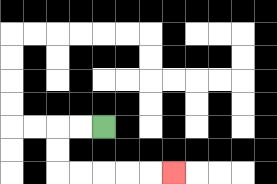{'start': '[4, 5]', 'end': '[7, 7]', 'path_directions': 'L,L,D,D,R,R,R,R,R', 'path_coordinates': '[[4, 5], [3, 5], [2, 5], [2, 6], [2, 7], [3, 7], [4, 7], [5, 7], [6, 7], [7, 7]]'}